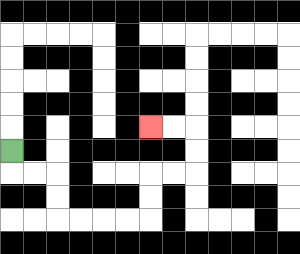{'start': '[0, 6]', 'end': '[6, 5]', 'path_directions': 'D,R,R,D,D,R,R,R,R,U,U,R,R,U,U,L,L', 'path_coordinates': '[[0, 6], [0, 7], [1, 7], [2, 7], [2, 8], [2, 9], [3, 9], [4, 9], [5, 9], [6, 9], [6, 8], [6, 7], [7, 7], [8, 7], [8, 6], [8, 5], [7, 5], [6, 5]]'}